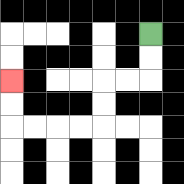{'start': '[6, 1]', 'end': '[0, 3]', 'path_directions': 'D,D,L,L,D,D,L,L,L,L,U,U', 'path_coordinates': '[[6, 1], [6, 2], [6, 3], [5, 3], [4, 3], [4, 4], [4, 5], [3, 5], [2, 5], [1, 5], [0, 5], [0, 4], [0, 3]]'}